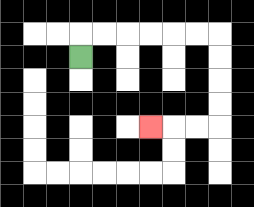{'start': '[3, 2]', 'end': '[6, 5]', 'path_directions': 'U,R,R,R,R,R,R,D,D,D,D,L,L,L', 'path_coordinates': '[[3, 2], [3, 1], [4, 1], [5, 1], [6, 1], [7, 1], [8, 1], [9, 1], [9, 2], [9, 3], [9, 4], [9, 5], [8, 5], [7, 5], [6, 5]]'}